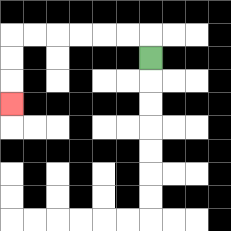{'start': '[6, 2]', 'end': '[0, 4]', 'path_directions': 'U,L,L,L,L,L,L,D,D,D', 'path_coordinates': '[[6, 2], [6, 1], [5, 1], [4, 1], [3, 1], [2, 1], [1, 1], [0, 1], [0, 2], [0, 3], [0, 4]]'}